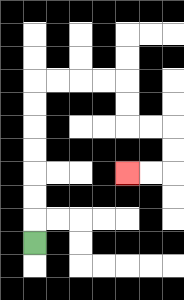{'start': '[1, 10]', 'end': '[5, 7]', 'path_directions': 'U,U,U,U,U,U,U,R,R,R,R,D,D,R,R,D,D,L,L', 'path_coordinates': '[[1, 10], [1, 9], [1, 8], [1, 7], [1, 6], [1, 5], [1, 4], [1, 3], [2, 3], [3, 3], [4, 3], [5, 3], [5, 4], [5, 5], [6, 5], [7, 5], [7, 6], [7, 7], [6, 7], [5, 7]]'}